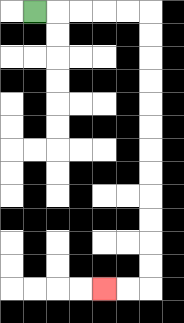{'start': '[1, 0]', 'end': '[4, 12]', 'path_directions': 'R,R,R,R,R,D,D,D,D,D,D,D,D,D,D,D,D,L,L', 'path_coordinates': '[[1, 0], [2, 0], [3, 0], [4, 0], [5, 0], [6, 0], [6, 1], [6, 2], [6, 3], [6, 4], [6, 5], [6, 6], [6, 7], [6, 8], [6, 9], [6, 10], [6, 11], [6, 12], [5, 12], [4, 12]]'}